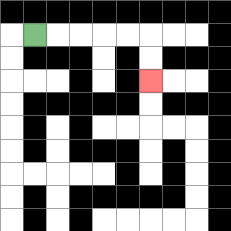{'start': '[1, 1]', 'end': '[6, 3]', 'path_directions': 'R,R,R,R,R,D,D', 'path_coordinates': '[[1, 1], [2, 1], [3, 1], [4, 1], [5, 1], [6, 1], [6, 2], [6, 3]]'}